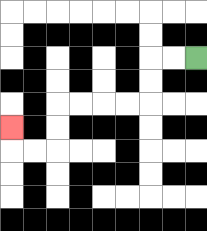{'start': '[8, 2]', 'end': '[0, 5]', 'path_directions': 'L,L,D,D,L,L,L,L,D,D,L,L,U', 'path_coordinates': '[[8, 2], [7, 2], [6, 2], [6, 3], [6, 4], [5, 4], [4, 4], [3, 4], [2, 4], [2, 5], [2, 6], [1, 6], [0, 6], [0, 5]]'}